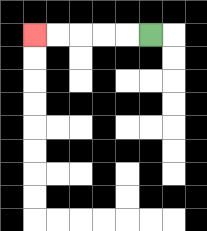{'start': '[6, 1]', 'end': '[1, 1]', 'path_directions': 'L,L,L,L,L', 'path_coordinates': '[[6, 1], [5, 1], [4, 1], [3, 1], [2, 1], [1, 1]]'}